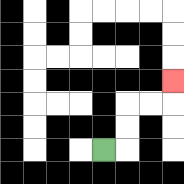{'start': '[4, 6]', 'end': '[7, 3]', 'path_directions': 'R,U,U,R,R,U', 'path_coordinates': '[[4, 6], [5, 6], [5, 5], [5, 4], [6, 4], [7, 4], [7, 3]]'}